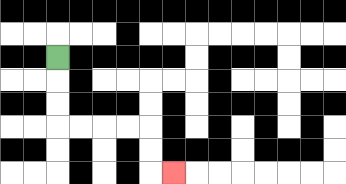{'start': '[2, 2]', 'end': '[7, 7]', 'path_directions': 'D,D,D,R,R,R,R,D,D,R', 'path_coordinates': '[[2, 2], [2, 3], [2, 4], [2, 5], [3, 5], [4, 5], [5, 5], [6, 5], [6, 6], [6, 7], [7, 7]]'}